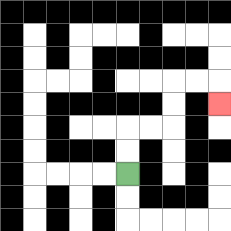{'start': '[5, 7]', 'end': '[9, 4]', 'path_directions': 'U,U,R,R,U,U,R,R,D', 'path_coordinates': '[[5, 7], [5, 6], [5, 5], [6, 5], [7, 5], [7, 4], [7, 3], [8, 3], [9, 3], [9, 4]]'}